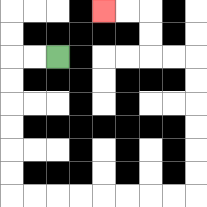{'start': '[2, 2]', 'end': '[4, 0]', 'path_directions': 'L,L,D,D,D,D,D,D,R,R,R,R,R,R,R,R,U,U,U,U,U,U,L,L,U,U,L,L', 'path_coordinates': '[[2, 2], [1, 2], [0, 2], [0, 3], [0, 4], [0, 5], [0, 6], [0, 7], [0, 8], [1, 8], [2, 8], [3, 8], [4, 8], [5, 8], [6, 8], [7, 8], [8, 8], [8, 7], [8, 6], [8, 5], [8, 4], [8, 3], [8, 2], [7, 2], [6, 2], [6, 1], [6, 0], [5, 0], [4, 0]]'}